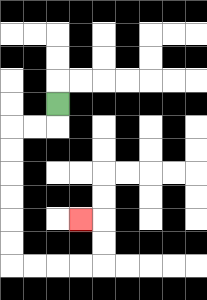{'start': '[2, 4]', 'end': '[3, 9]', 'path_directions': 'D,L,L,D,D,D,D,D,D,R,R,R,R,U,U,L', 'path_coordinates': '[[2, 4], [2, 5], [1, 5], [0, 5], [0, 6], [0, 7], [0, 8], [0, 9], [0, 10], [0, 11], [1, 11], [2, 11], [3, 11], [4, 11], [4, 10], [4, 9], [3, 9]]'}